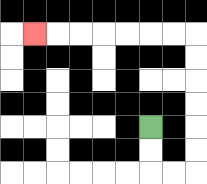{'start': '[6, 5]', 'end': '[1, 1]', 'path_directions': 'D,D,R,R,U,U,U,U,U,U,L,L,L,L,L,L,L', 'path_coordinates': '[[6, 5], [6, 6], [6, 7], [7, 7], [8, 7], [8, 6], [8, 5], [8, 4], [8, 3], [8, 2], [8, 1], [7, 1], [6, 1], [5, 1], [4, 1], [3, 1], [2, 1], [1, 1]]'}